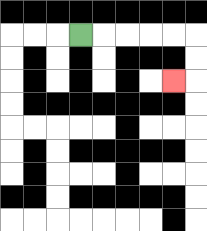{'start': '[3, 1]', 'end': '[7, 3]', 'path_directions': 'R,R,R,R,R,D,D,L', 'path_coordinates': '[[3, 1], [4, 1], [5, 1], [6, 1], [7, 1], [8, 1], [8, 2], [8, 3], [7, 3]]'}